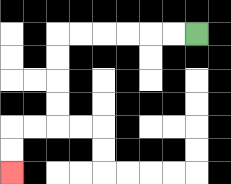{'start': '[8, 1]', 'end': '[0, 7]', 'path_directions': 'L,L,L,L,L,L,D,D,D,D,L,L,D,D', 'path_coordinates': '[[8, 1], [7, 1], [6, 1], [5, 1], [4, 1], [3, 1], [2, 1], [2, 2], [2, 3], [2, 4], [2, 5], [1, 5], [0, 5], [0, 6], [0, 7]]'}